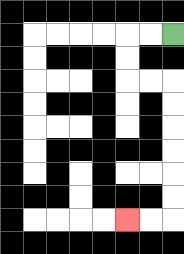{'start': '[7, 1]', 'end': '[5, 9]', 'path_directions': 'L,L,D,D,R,R,D,D,D,D,D,D,L,L', 'path_coordinates': '[[7, 1], [6, 1], [5, 1], [5, 2], [5, 3], [6, 3], [7, 3], [7, 4], [7, 5], [7, 6], [7, 7], [7, 8], [7, 9], [6, 9], [5, 9]]'}